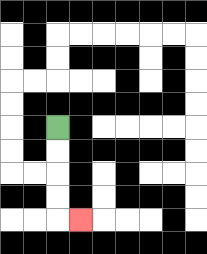{'start': '[2, 5]', 'end': '[3, 9]', 'path_directions': 'D,D,D,D,R', 'path_coordinates': '[[2, 5], [2, 6], [2, 7], [2, 8], [2, 9], [3, 9]]'}